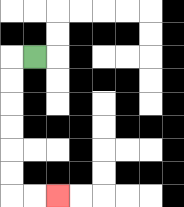{'start': '[1, 2]', 'end': '[2, 8]', 'path_directions': 'L,D,D,D,D,D,D,R,R', 'path_coordinates': '[[1, 2], [0, 2], [0, 3], [0, 4], [0, 5], [0, 6], [0, 7], [0, 8], [1, 8], [2, 8]]'}